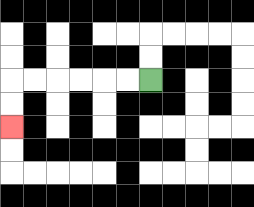{'start': '[6, 3]', 'end': '[0, 5]', 'path_directions': 'L,L,L,L,L,L,D,D', 'path_coordinates': '[[6, 3], [5, 3], [4, 3], [3, 3], [2, 3], [1, 3], [0, 3], [0, 4], [0, 5]]'}